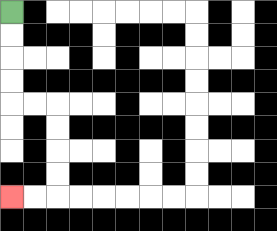{'start': '[0, 0]', 'end': '[0, 8]', 'path_directions': 'D,D,D,D,R,R,D,D,D,D,L,L', 'path_coordinates': '[[0, 0], [0, 1], [0, 2], [0, 3], [0, 4], [1, 4], [2, 4], [2, 5], [2, 6], [2, 7], [2, 8], [1, 8], [0, 8]]'}